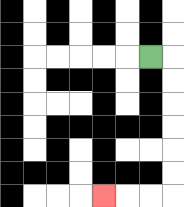{'start': '[6, 2]', 'end': '[4, 8]', 'path_directions': 'R,D,D,D,D,D,D,L,L,L', 'path_coordinates': '[[6, 2], [7, 2], [7, 3], [7, 4], [7, 5], [7, 6], [7, 7], [7, 8], [6, 8], [5, 8], [4, 8]]'}